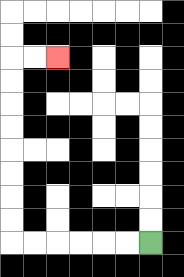{'start': '[6, 10]', 'end': '[2, 2]', 'path_directions': 'L,L,L,L,L,L,U,U,U,U,U,U,U,U,R,R', 'path_coordinates': '[[6, 10], [5, 10], [4, 10], [3, 10], [2, 10], [1, 10], [0, 10], [0, 9], [0, 8], [0, 7], [0, 6], [0, 5], [0, 4], [0, 3], [0, 2], [1, 2], [2, 2]]'}